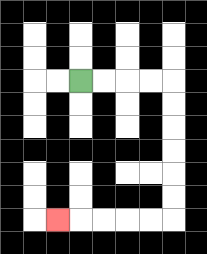{'start': '[3, 3]', 'end': '[2, 9]', 'path_directions': 'R,R,R,R,D,D,D,D,D,D,L,L,L,L,L', 'path_coordinates': '[[3, 3], [4, 3], [5, 3], [6, 3], [7, 3], [7, 4], [7, 5], [7, 6], [7, 7], [7, 8], [7, 9], [6, 9], [5, 9], [4, 9], [3, 9], [2, 9]]'}